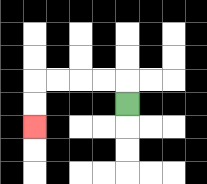{'start': '[5, 4]', 'end': '[1, 5]', 'path_directions': 'U,L,L,L,L,D,D', 'path_coordinates': '[[5, 4], [5, 3], [4, 3], [3, 3], [2, 3], [1, 3], [1, 4], [1, 5]]'}